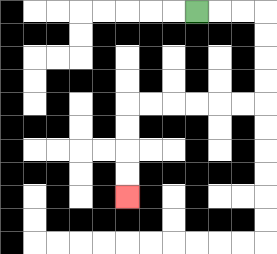{'start': '[8, 0]', 'end': '[5, 8]', 'path_directions': 'R,R,R,D,D,D,D,L,L,L,L,L,L,D,D,D,D', 'path_coordinates': '[[8, 0], [9, 0], [10, 0], [11, 0], [11, 1], [11, 2], [11, 3], [11, 4], [10, 4], [9, 4], [8, 4], [7, 4], [6, 4], [5, 4], [5, 5], [5, 6], [5, 7], [5, 8]]'}